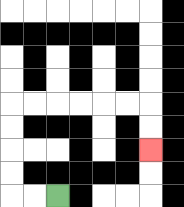{'start': '[2, 8]', 'end': '[6, 6]', 'path_directions': 'L,L,U,U,U,U,R,R,R,R,R,R,D,D', 'path_coordinates': '[[2, 8], [1, 8], [0, 8], [0, 7], [0, 6], [0, 5], [0, 4], [1, 4], [2, 4], [3, 4], [4, 4], [5, 4], [6, 4], [6, 5], [6, 6]]'}